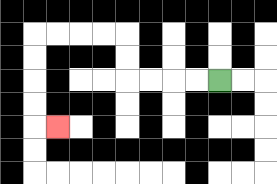{'start': '[9, 3]', 'end': '[2, 5]', 'path_directions': 'L,L,L,L,U,U,L,L,L,L,D,D,D,D,R', 'path_coordinates': '[[9, 3], [8, 3], [7, 3], [6, 3], [5, 3], [5, 2], [5, 1], [4, 1], [3, 1], [2, 1], [1, 1], [1, 2], [1, 3], [1, 4], [1, 5], [2, 5]]'}